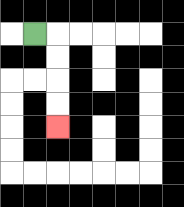{'start': '[1, 1]', 'end': '[2, 5]', 'path_directions': 'R,D,D,D,D', 'path_coordinates': '[[1, 1], [2, 1], [2, 2], [2, 3], [2, 4], [2, 5]]'}